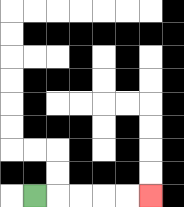{'start': '[1, 8]', 'end': '[6, 8]', 'path_directions': 'R,R,R,R,R', 'path_coordinates': '[[1, 8], [2, 8], [3, 8], [4, 8], [5, 8], [6, 8]]'}